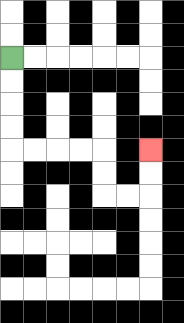{'start': '[0, 2]', 'end': '[6, 6]', 'path_directions': 'D,D,D,D,R,R,R,R,D,D,R,R,U,U', 'path_coordinates': '[[0, 2], [0, 3], [0, 4], [0, 5], [0, 6], [1, 6], [2, 6], [3, 6], [4, 6], [4, 7], [4, 8], [5, 8], [6, 8], [6, 7], [6, 6]]'}